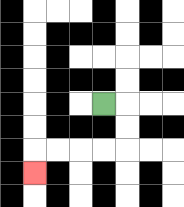{'start': '[4, 4]', 'end': '[1, 7]', 'path_directions': 'R,D,D,L,L,L,L,D', 'path_coordinates': '[[4, 4], [5, 4], [5, 5], [5, 6], [4, 6], [3, 6], [2, 6], [1, 6], [1, 7]]'}